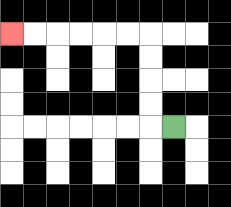{'start': '[7, 5]', 'end': '[0, 1]', 'path_directions': 'L,U,U,U,U,L,L,L,L,L,L', 'path_coordinates': '[[7, 5], [6, 5], [6, 4], [6, 3], [6, 2], [6, 1], [5, 1], [4, 1], [3, 1], [2, 1], [1, 1], [0, 1]]'}